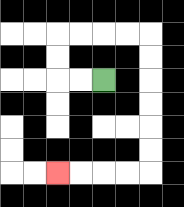{'start': '[4, 3]', 'end': '[2, 7]', 'path_directions': 'L,L,U,U,R,R,R,R,D,D,D,D,D,D,L,L,L,L', 'path_coordinates': '[[4, 3], [3, 3], [2, 3], [2, 2], [2, 1], [3, 1], [4, 1], [5, 1], [6, 1], [6, 2], [6, 3], [6, 4], [6, 5], [6, 6], [6, 7], [5, 7], [4, 7], [3, 7], [2, 7]]'}